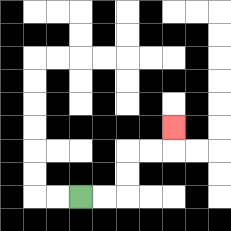{'start': '[3, 8]', 'end': '[7, 5]', 'path_directions': 'R,R,U,U,R,R,U', 'path_coordinates': '[[3, 8], [4, 8], [5, 8], [5, 7], [5, 6], [6, 6], [7, 6], [7, 5]]'}